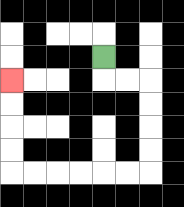{'start': '[4, 2]', 'end': '[0, 3]', 'path_directions': 'D,R,R,D,D,D,D,L,L,L,L,L,L,U,U,U,U', 'path_coordinates': '[[4, 2], [4, 3], [5, 3], [6, 3], [6, 4], [6, 5], [6, 6], [6, 7], [5, 7], [4, 7], [3, 7], [2, 7], [1, 7], [0, 7], [0, 6], [0, 5], [0, 4], [0, 3]]'}